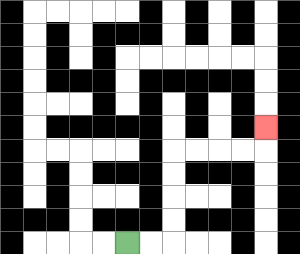{'start': '[5, 10]', 'end': '[11, 5]', 'path_directions': 'R,R,U,U,U,U,R,R,R,R,U', 'path_coordinates': '[[5, 10], [6, 10], [7, 10], [7, 9], [7, 8], [7, 7], [7, 6], [8, 6], [9, 6], [10, 6], [11, 6], [11, 5]]'}